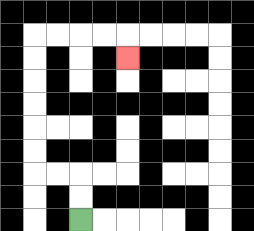{'start': '[3, 9]', 'end': '[5, 2]', 'path_directions': 'U,U,L,L,U,U,U,U,U,U,R,R,R,R,D', 'path_coordinates': '[[3, 9], [3, 8], [3, 7], [2, 7], [1, 7], [1, 6], [1, 5], [1, 4], [1, 3], [1, 2], [1, 1], [2, 1], [3, 1], [4, 1], [5, 1], [5, 2]]'}